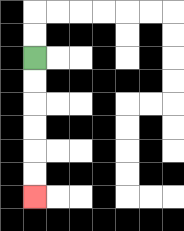{'start': '[1, 2]', 'end': '[1, 8]', 'path_directions': 'D,D,D,D,D,D', 'path_coordinates': '[[1, 2], [1, 3], [1, 4], [1, 5], [1, 6], [1, 7], [1, 8]]'}